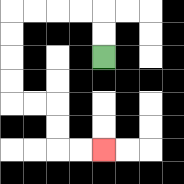{'start': '[4, 2]', 'end': '[4, 6]', 'path_directions': 'U,U,L,L,L,L,D,D,D,D,R,R,D,D,R,R', 'path_coordinates': '[[4, 2], [4, 1], [4, 0], [3, 0], [2, 0], [1, 0], [0, 0], [0, 1], [0, 2], [0, 3], [0, 4], [1, 4], [2, 4], [2, 5], [2, 6], [3, 6], [4, 6]]'}